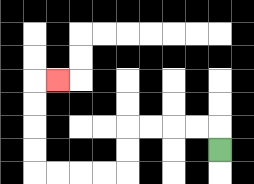{'start': '[9, 6]', 'end': '[2, 3]', 'path_directions': 'U,L,L,L,L,D,D,L,L,L,L,U,U,U,U,R', 'path_coordinates': '[[9, 6], [9, 5], [8, 5], [7, 5], [6, 5], [5, 5], [5, 6], [5, 7], [4, 7], [3, 7], [2, 7], [1, 7], [1, 6], [1, 5], [1, 4], [1, 3], [2, 3]]'}